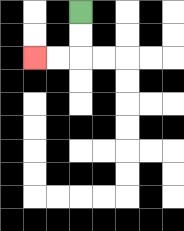{'start': '[3, 0]', 'end': '[1, 2]', 'path_directions': 'D,D,L,L', 'path_coordinates': '[[3, 0], [3, 1], [3, 2], [2, 2], [1, 2]]'}